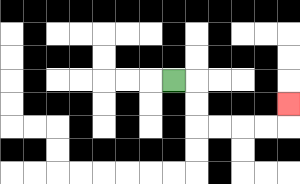{'start': '[7, 3]', 'end': '[12, 4]', 'path_directions': 'R,D,D,R,R,R,R,U', 'path_coordinates': '[[7, 3], [8, 3], [8, 4], [8, 5], [9, 5], [10, 5], [11, 5], [12, 5], [12, 4]]'}